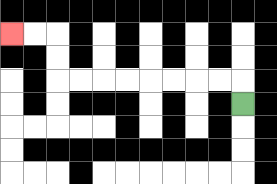{'start': '[10, 4]', 'end': '[0, 1]', 'path_directions': 'U,L,L,L,L,L,L,L,L,U,U,L,L', 'path_coordinates': '[[10, 4], [10, 3], [9, 3], [8, 3], [7, 3], [6, 3], [5, 3], [4, 3], [3, 3], [2, 3], [2, 2], [2, 1], [1, 1], [0, 1]]'}